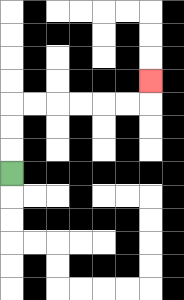{'start': '[0, 7]', 'end': '[6, 3]', 'path_directions': 'U,U,U,R,R,R,R,R,R,U', 'path_coordinates': '[[0, 7], [0, 6], [0, 5], [0, 4], [1, 4], [2, 4], [3, 4], [4, 4], [5, 4], [6, 4], [6, 3]]'}